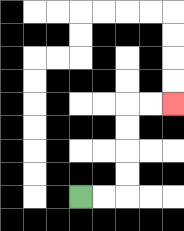{'start': '[3, 8]', 'end': '[7, 4]', 'path_directions': 'R,R,U,U,U,U,R,R', 'path_coordinates': '[[3, 8], [4, 8], [5, 8], [5, 7], [5, 6], [5, 5], [5, 4], [6, 4], [7, 4]]'}